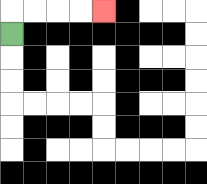{'start': '[0, 1]', 'end': '[4, 0]', 'path_directions': 'U,R,R,R,R', 'path_coordinates': '[[0, 1], [0, 0], [1, 0], [2, 0], [3, 0], [4, 0]]'}